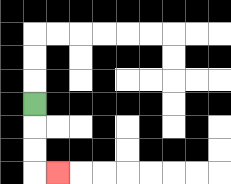{'start': '[1, 4]', 'end': '[2, 7]', 'path_directions': 'D,D,D,R', 'path_coordinates': '[[1, 4], [1, 5], [1, 6], [1, 7], [2, 7]]'}